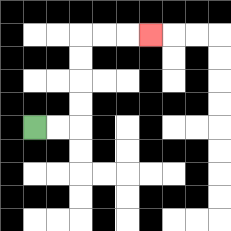{'start': '[1, 5]', 'end': '[6, 1]', 'path_directions': 'R,R,U,U,U,U,R,R,R', 'path_coordinates': '[[1, 5], [2, 5], [3, 5], [3, 4], [3, 3], [3, 2], [3, 1], [4, 1], [5, 1], [6, 1]]'}